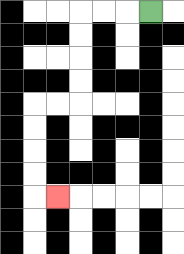{'start': '[6, 0]', 'end': '[2, 8]', 'path_directions': 'L,L,L,D,D,D,D,L,L,D,D,D,D,R', 'path_coordinates': '[[6, 0], [5, 0], [4, 0], [3, 0], [3, 1], [3, 2], [3, 3], [3, 4], [2, 4], [1, 4], [1, 5], [1, 6], [1, 7], [1, 8], [2, 8]]'}